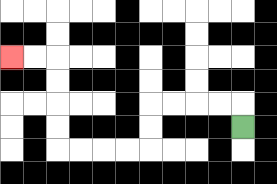{'start': '[10, 5]', 'end': '[0, 2]', 'path_directions': 'U,L,L,L,L,D,D,L,L,L,L,U,U,U,U,L,L', 'path_coordinates': '[[10, 5], [10, 4], [9, 4], [8, 4], [7, 4], [6, 4], [6, 5], [6, 6], [5, 6], [4, 6], [3, 6], [2, 6], [2, 5], [2, 4], [2, 3], [2, 2], [1, 2], [0, 2]]'}